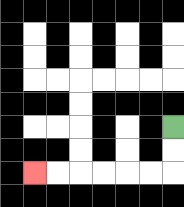{'start': '[7, 5]', 'end': '[1, 7]', 'path_directions': 'D,D,L,L,L,L,L,L', 'path_coordinates': '[[7, 5], [7, 6], [7, 7], [6, 7], [5, 7], [4, 7], [3, 7], [2, 7], [1, 7]]'}